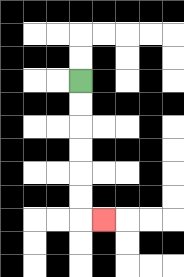{'start': '[3, 3]', 'end': '[4, 9]', 'path_directions': 'D,D,D,D,D,D,R', 'path_coordinates': '[[3, 3], [3, 4], [3, 5], [3, 6], [3, 7], [3, 8], [3, 9], [4, 9]]'}